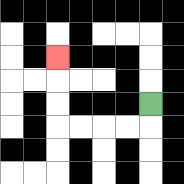{'start': '[6, 4]', 'end': '[2, 2]', 'path_directions': 'D,L,L,L,L,U,U,U', 'path_coordinates': '[[6, 4], [6, 5], [5, 5], [4, 5], [3, 5], [2, 5], [2, 4], [2, 3], [2, 2]]'}